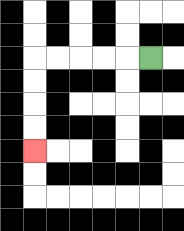{'start': '[6, 2]', 'end': '[1, 6]', 'path_directions': 'L,L,L,L,L,D,D,D,D', 'path_coordinates': '[[6, 2], [5, 2], [4, 2], [3, 2], [2, 2], [1, 2], [1, 3], [1, 4], [1, 5], [1, 6]]'}